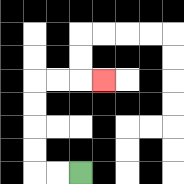{'start': '[3, 7]', 'end': '[4, 3]', 'path_directions': 'L,L,U,U,U,U,R,R,R', 'path_coordinates': '[[3, 7], [2, 7], [1, 7], [1, 6], [1, 5], [1, 4], [1, 3], [2, 3], [3, 3], [4, 3]]'}